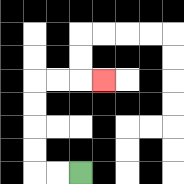{'start': '[3, 7]', 'end': '[4, 3]', 'path_directions': 'L,L,U,U,U,U,R,R,R', 'path_coordinates': '[[3, 7], [2, 7], [1, 7], [1, 6], [1, 5], [1, 4], [1, 3], [2, 3], [3, 3], [4, 3]]'}